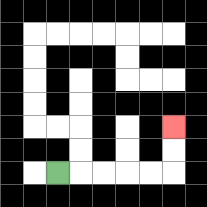{'start': '[2, 7]', 'end': '[7, 5]', 'path_directions': 'R,R,R,R,R,U,U', 'path_coordinates': '[[2, 7], [3, 7], [4, 7], [5, 7], [6, 7], [7, 7], [7, 6], [7, 5]]'}